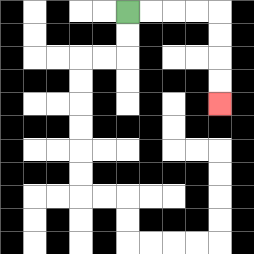{'start': '[5, 0]', 'end': '[9, 4]', 'path_directions': 'R,R,R,R,D,D,D,D', 'path_coordinates': '[[5, 0], [6, 0], [7, 0], [8, 0], [9, 0], [9, 1], [9, 2], [9, 3], [9, 4]]'}